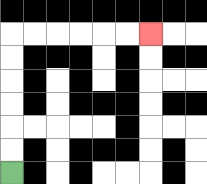{'start': '[0, 7]', 'end': '[6, 1]', 'path_directions': 'U,U,U,U,U,U,R,R,R,R,R,R', 'path_coordinates': '[[0, 7], [0, 6], [0, 5], [0, 4], [0, 3], [0, 2], [0, 1], [1, 1], [2, 1], [3, 1], [4, 1], [5, 1], [6, 1]]'}